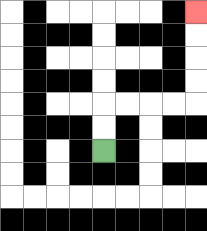{'start': '[4, 6]', 'end': '[8, 0]', 'path_directions': 'U,U,R,R,R,R,U,U,U,U', 'path_coordinates': '[[4, 6], [4, 5], [4, 4], [5, 4], [6, 4], [7, 4], [8, 4], [8, 3], [8, 2], [8, 1], [8, 0]]'}